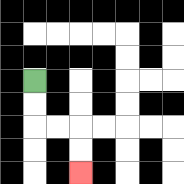{'start': '[1, 3]', 'end': '[3, 7]', 'path_directions': 'D,D,R,R,D,D', 'path_coordinates': '[[1, 3], [1, 4], [1, 5], [2, 5], [3, 5], [3, 6], [3, 7]]'}